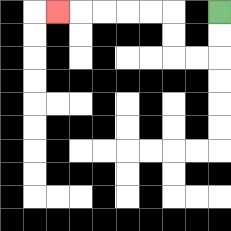{'start': '[9, 0]', 'end': '[2, 0]', 'path_directions': 'D,D,L,L,U,U,L,L,L,L,L', 'path_coordinates': '[[9, 0], [9, 1], [9, 2], [8, 2], [7, 2], [7, 1], [7, 0], [6, 0], [5, 0], [4, 0], [3, 0], [2, 0]]'}